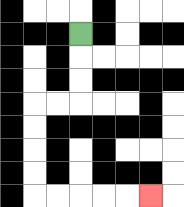{'start': '[3, 1]', 'end': '[6, 8]', 'path_directions': 'D,D,D,L,L,D,D,D,D,R,R,R,R,R', 'path_coordinates': '[[3, 1], [3, 2], [3, 3], [3, 4], [2, 4], [1, 4], [1, 5], [1, 6], [1, 7], [1, 8], [2, 8], [3, 8], [4, 8], [5, 8], [6, 8]]'}